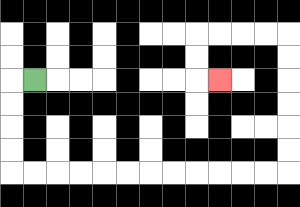{'start': '[1, 3]', 'end': '[9, 3]', 'path_directions': 'L,D,D,D,D,R,R,R,R,R,R,R,R,R,R,R,R,U,U,U,U,U,U,L,L,L,L,D,D,R', 'path_coordinates': '[[1, 3], [0, 3], [0, 4], [0, 5], [0, 6], [0, 7], [1, 7], [2, 7], [3, 7], [4, 7], [5, 7], [6, 7], [7, 7], [8, 7], [9, 7], [10, 7], [11, 7], [12, 7], [12, 6], [12, 5], [12, 4], [12, 3], [12, 2], [12, 1], [11, 1], [10, 1], [9, 1], [8, 1], [8, 2], [8, 3], [9, 3]]'}